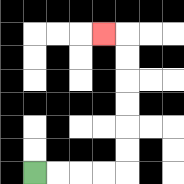{'start': '[1, 7]', 'end': '[4, 1]', 'path_directions': 'R,R,R,R,U,U,U,U,U,U,L', 'path_coordinates': '[[1, 7], [2, 7], [3, 7], [4, 7], [5, 7], [5, 6], [5, 5], [5, 4], [5, 3], [5, 2], [5, 1], [4, 1]]'}